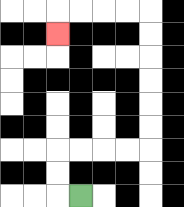{'start': '[3, 8]', 'end': '[2, 1]', 'path_directions': 'L,U,U,R,R,R,R,U,U,U,U,U,U,L,L,L,L,D', 'path_coordinates': '[[3, 8], [2, 8], [2, 7], [2, 6], [3, 6], [4, 6], [5, 6], [6, 6], [6, 5], [6, 4], [6, 3], [6, 2], [6, 1], [6, 0], [5, 0], [4, 0], [3, 0], [2, 0], [2, 1]]'}